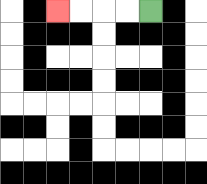{'start': '[6, 0]', 'end': '[2, 0]', 'path_directions': 'L,L,L,L', 'path_coordinates': '[[6, 0], [5, 0], [4, 0], [3, 0], [2, 0]]'}